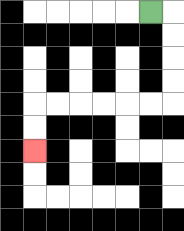{'start': '[6, 0]', 'end': '[1, 6]', 'path_directions': 'R,D,D,D,D,L,L,L,L,L,L,D,D', 'path_coordinates': '[[6, 0], [7, 0], [7, 1], [7, 2], [7, 3], [7, 4], [6, 4], [5, 4], [4, 4], [3, 4], [2, 4], [1, 4], [1, 5], [1, 6]]'}